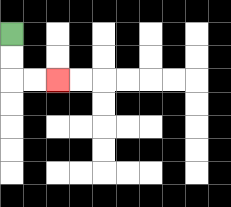{'start': '[0, 1]', 'end': '[2, 3]', 'path_directions': 'D,D,R,R', 'path_coordinates': '[[0, 1], [0, 2], [0, 3], [1, 3], [2, 3]]'}